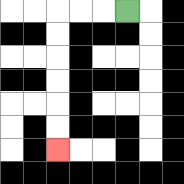{'start': '[5, 0]', 'end': '[2, 6]', 'path_directions': 'L,L,L,D,D,D,D,D,D', 'path_coordinates': '[[5, 0], [4, 0], [3, 0], [2, 0], [2, 1], [2, 2], [2, 3], [2, 4], [2, 5], [2, 6]]'}